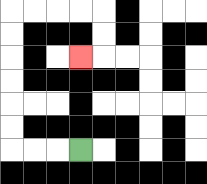{'start': '[3, 6]', 'end': '[3, 2]', 'path_directions': 'L,L,L,U,U,U,U,U,U,R,R,R,R,D,D,L', 'path_coordinates': '[[3, 6], [2, 6], [1, 6], [0, 6], [0, 5], [0, 4], [0, 3], [0, 2], [0, 1], [0, 0], [1, 0], [2, 0], [3, 0], [4, 0], [4, 1], [4, 2], [3, 2]]'}